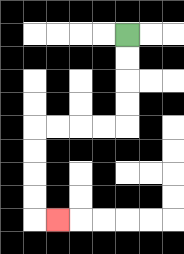{'start': '[5, 1]', 'end': '[2, 9]', 'path_directions': 'D,D,D,D,L,L,L,L,D,D,D,D,R', 'path_coordinates': '[[5, 1], [5, 2], [5, 3], [5, 4], [5, 5], [4, 5], [3, 5], [2, 5], [1, 5], [1, 6], [1, 7], [1, 8], [1, 9], [2, 9]]'}